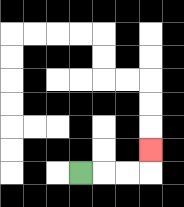{'start': '[3, 7]', 'end': '[6, 6]', 'path_directions': 'R,R,R,U', 'path_coordinates': '[[3, 7], [4, 7], [5, 7], [6, 7], [6, 6]]'}